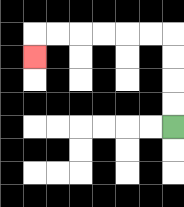{'start': '[7, 5]', 'end': '[1, 2]', 'path_directions': 'U,U,U,U,L,L,L,L,L,L,D', 'path_coordinates': '[[7, 5], [7, 4], [7, 3], [7, 2], [7, 1], [6, 1], [5, 1], [4, 1], [3, 1], [2, 1], [1, 1], [1, 2]]'}